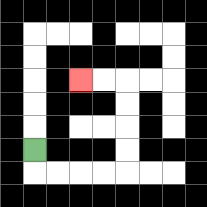{'start': '[1, 6]', 'end': '[3, 3]', 'path_directions': 'D,R,R,R,R,U,U,U,U,L,L', 'path_coordinates': '[[1, 6], [1, 7], [2, 7], [3, 7], [4, 7], [5, 7], [5, 6], [5, 5], [5, 4], [5, 3], [4, 3], [3, 3]]'}